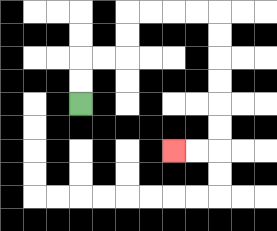{'start': '[3, 4]', 'end': '[7, 6]', 'path_directions': 'U,U,R,R,U,U,R,R,R,R,D,D,D,D,D,D,L,L', 'path_coordinates': '[[3, 4], [3, 3], [3, 2], [4, 2], [5, 2], [5, 1], [5, 0], [6, 0], [7, 0], [8, 0], [9, 0], [9, 1], [9, 2], [9, 3], [9, 4], [9, 5], [9, 6], [8, 6], [7, 6]]'}